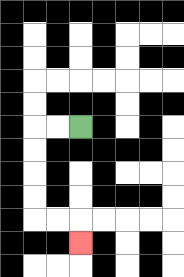{'start': '[3, 5]', 'end': '[3, 10]', 'path_directions': 'L,L,D,D,D,D,R,R,D', 'path_coordinates': '[[3, 5], [2, 5], [1, 5], [1, 6], [1, 7], [1, 8], [1, 9], [2, 9], [3, 9], [3, 10]]'}